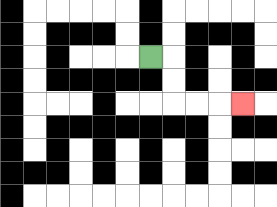{'start': '[6, 2]', 'end': '[10, 4]', 'path_directions': 'R,D,D,R,R,R', 'path_coordinates': '[[6, 2], [7, 2], [7, 3], [7, 4], [8, 4], [9, 4], [10, 4]]'}